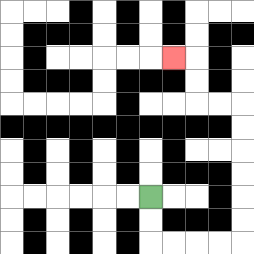{'start': '[6, 8]', 'end': '[7, 2]', 'path_directions': 'D,D,R,R,R,R,U,U,U,U,U,U,L,L,U,U,L', 'path_coordinates': '[[6, 8], [6, 9], [6, 10], [7, 10], [8, 10], [9, 10], [10, 10], [10, 9], [10, 8], [10, 7], [10, 6], [10, 5], [10, 4], [9, 4], [8, 4], [8, 3], [8, 2], [7, 2]]'}